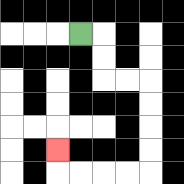{'start': '[3, 1]', 'end': '[2, 6]', 'path_directions': 'R,D,D,R,R,D,D,D,D,L,L,L,L,U', 'path_coordinates': '[[3, 1], [4, 1], [4, 2], [4, 3], [5, 3], [6, 3], [6, 4], [6, 5], [6, 6], [6, 7], [5, 7], [4, 7], [3, 7], [2, 7], [2, 6]]'}